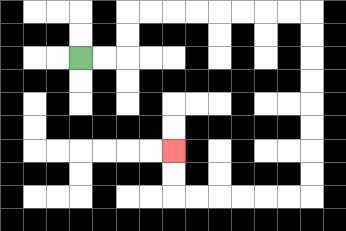{'start': '[3, 2]', 'end': '[7, 6]', 'path_directions': 'R,R,U,U,R,R,R,R,R,R,R,R,D,D,D,D,D,D,D,D,L,L,L,L,L,L,U,U', 'path_coordinates': '[[3, 2], [4, 2], [5, 2], [5, 1], [5, 0], [6, 0], [7, 0], [8, 0], [9, 0], [10, 0], [11, 0], [12, 0], [13, 0], [13, 1], [13, 2], [13, 3], [13, 4], [13, 5], [13, 6], [13, 7], [13, 8], [12, 8], [11, 8], [10, 8], [9, 8], [8, 8], [7, 8], [7, 7], [7, 6]]'}